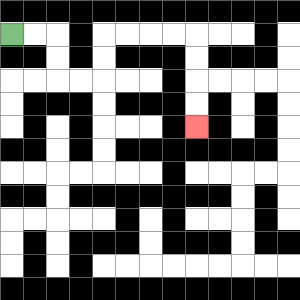{'start': '[0, 1]', 'end': '[8, 5]', 'path_directions': 'R,R,D,D,R,R,U,U,R,R,R,R,D,D,D,D', 'path_coordinates': '[[0, 1], [1, 1], [2, 1], [2, 2], [2, 3], [3, 3], [4, 3], [4, 2], [4, 1], [5, 1], [6, 1], [7, 1], [8, 1], [8, 2], [8, 3], [8, 4], [8, 5]]'}